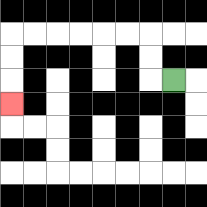{'start': '[7, 3]', 'end': '[0, 4]', 'path_directions': 'L,U,U,L,L,L,L,L,L,D,D,D', 'path_coordinates': '[[7, 3], [6, 3], [6, 2], [6, 1], [5, 1], [4, 1], [3, 1], [2, 1], [1, 1], [0, 1], [0, 2], [0, 3], [0, 4]]'}